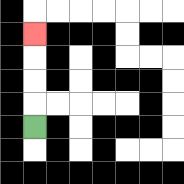{'start': '[1, 5]', 'end': '[1, 1]', 'path_directions': 'U,U,U,U', 'path_coordinates': '[[1, 5], [1, 4], [1, 3], [1, 2], [1, 1]]'}